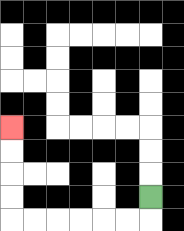{'start': '[6, 8]', 'end': '[0, 5]', 'path_directions': 'D,L,L,L,L,L,L,U,U,U,U', 'path_coordinates': '[[6, 8], [6, 9], [5, 9], [4, 9], [3, 9], [2, 9], [1, 9], [0, 9], [0, 8], [0, 7], [0, 6], [0, 5]]'}